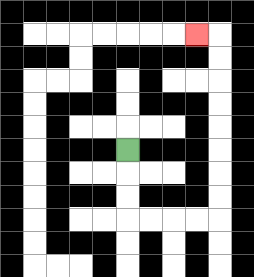{'start': '[5, 6]', 'end': '[8, 1]', 'path_directions': 'D,D,D,R,R,R,R,U,U,U,U,U,U,U,U,L', 'path_coordinates': '[[5, 6], [5, 7], [5, 8], [5, 9], [6, 9], [7, 9], [8, 9], [9, 9], [9, 8], [9, 7], [9, 6], [9, 5], [9, 4], [9, 3], [9, 2], [9, 1], [8, 1]]'}